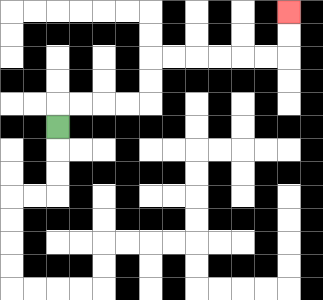{'start': '[2, 5]', 'end': '[12, 0]', 'path_directions': 'U,R,R,R,R,U,U,R,R,R,R,R,R,U,U', 'path_coordinates': '[[2, 5], [2, 4], [3, 4], [4, 4], [5, 4], [6, 4], [6, 3], [6, 2], [7, 2], [8, 2], [9, 2], [10, 2], [11, 2], [12, 2], [12, 1], [12, 0]]'}